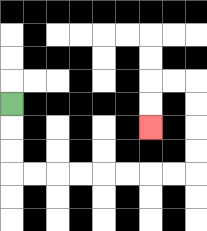{'start': '[0, 4]', 'end': '[6, 5]', 'path_directions': 'D,D,D,R,R,R,R,R,R,R,R,U,U,U,U,L,L,D,D', 'path_coordinates': '[[0, 4], [0, 5], [0, 6], [0, 7], [1, 7], [2, 7], [3, 7], [4, 7], [5, 7], [6, 7], [7, 7], [8, 7], [8, 6], [8, 5], [8, 4], [8, 3], [7, 3], [6, 3], [6, 4], [6, 5]]'}